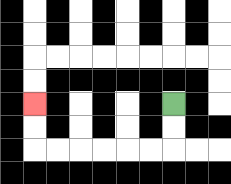{'start': '[7, 4]', 'end': '[1, 4]', 'path_directions': 'D,D,L,L,L,L,L,L,U,U', 'path_coordinates': '[[7, 4], [7, 5], [7, 6], [6, 6], [5, 6], [4, 6], [3, 6], [2, 6], [1, 6], [1, 5], [1, 4]]'}